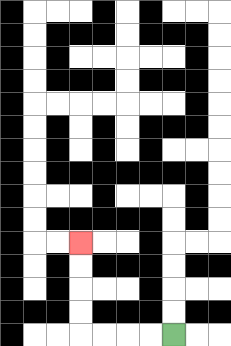{'start': '[7, 14]', 'end': '[3, 10]', 'path_directions': 'L,L,L,L,U,U,U,U', 'path_coordinates': '[[7, 14], [6, 14], [5, 14], [4, 14], [3, 14], [3, 13], [3, 12], [3, 11], [3, 10]]'}